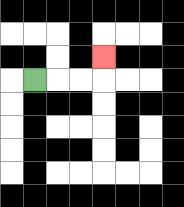{'start': '[1, 3]', 'end': '[4, 2]', 'path_directions': 'R,R,R,U', 'path_coordinates': '[[1, 3], [2, 3], [3, 3], [4, 3], [4, 2]]'}